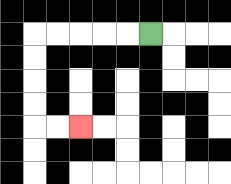{'start': '[6, 1]', 'end': '[3, 5]', 'path_directions': 'L,L,L,L,L,D,D,D,D,R,R', 'path_coordinates': '[[6, 1], [5, 1], [4, 1], [3, 1], [2, 1], [1, 1], [1, 2], [1, 3], [1, 4], [1, 5], [2, 5], [3, 5]]'}